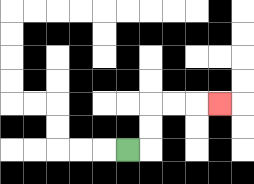{'start': '[5, 6]', 'end': '[9, 4]', 'path_directions': 'R,U,U,R,R,R', 'path_coordinates': '[[5, 6], [6, 6], [6, 5], [6, 4], [7, 4], [8, 4], [9, 4]]'}